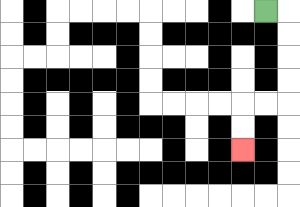{'start': '[11, 0]', 'end': '[10, 6]', 'path_directions': 'R,D,D,D,D,L,L,D,D', 'path_coordinates': '[[11, 0], [12, 0], [12, 1], [12, 2], [12, 3], [12, 4], [11, 4], [10, 4], [10, 5], [10, 6]]'}